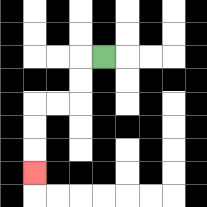{'start': '[4, 2]', 'end': '[1, 7]', 'path_directions': 'L,D,D,L,L,D,D,D', 'path_coordinates': '[[4, 2], [3, 2], [3, 3], [3, 4], [2, 4], [1, 4], [1, 5], [1, 6], [1, 7]]'}